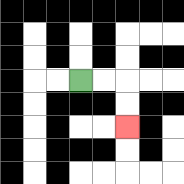{'start': '[3, 3]', 'end': '[5, 5]', 'path_directions': 'R,R,D,D', 'path_coordinates': '[[3, 3], [4, 3], [5, 3], [5, 4], [5, 5]]'}